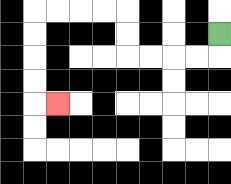{'start': '[9, 1]', 'end': '[2, 4]', 'path_directions': 'D,L,L,L,L,U,U,L,L,L,L,D,D,D,D,R', 'path_coordinates': '[[9, 1], [9, 2], [8, 2], [7, 2], [6, 2], [5, 2], [5, 1], [5, 0], [4, 0], [3, 0], [2, 0], [1, 0], [1, 1], [1, 2], [1, 3], [1, 4], [2, 4]]'}